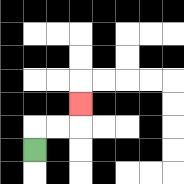{'start': '[1, 6]', 'end': '[3, 4]', 'path_directions': 'U,R,R,U', 'path_coordinates': '[[1, 6], [1, 5], [2, 5], [3, 5], [3, 4]]'}